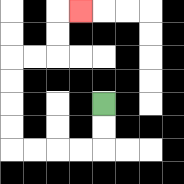{'start': '[4, 4]', 'end': '[3, 0]', 'path_directions': 'D,D,L,L,L,L,U,U,U,U,R,R,U,U,R', 'path_coordinates': '[[4, 4], [4, 5], [4, 6], [3, 6], [2, 6], [1, 6], [0, 6], [0, 5], [0, 4], [0, 3], [0, 2], [1, 2], [2, 2], [2, 1], [2, 0], [3, 0]]'}